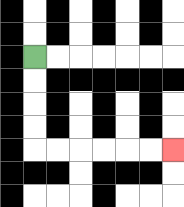{'start': '[1, 2]', 'end': '[7, 6]', 'path_directions': 'D,D,D,D,R,R,R,R,R,R', 'path_coordinates': '[[1, 2], [1, 3], [1, 4], [1, 5], [1, 6], [2, 6], [3, 6], [4, 6], [5, 6], [6, 6], [7, 6]]'}